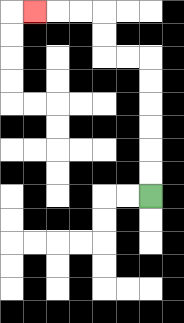{'start': '[6, 8]', 'end': '[1, 0]', 'path_directions': 'U,U,U,U,U,U,L,L,U,U,L,L,L', 'path_coordinates': '[[6, 8], [6, 7], [6, 6], [6, 5], [6, 4], [6, 3], [6, 2], [5, 2], [4, 2], [4, 1], [4, 0], [3, 0], [2, 0], [1, 0]]'}